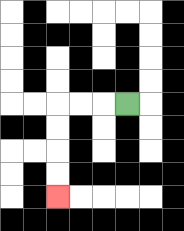{'start': '[5, 4]', 'end': '[2, 8]', 'path_directions': 'L,L,L,D,D,D,D', 'path_coordinates': '[[5, 4], [4, 4], [3, 4], [2, 4], [2, 5], [2, 6], [2, 7], [2, 8]]'}